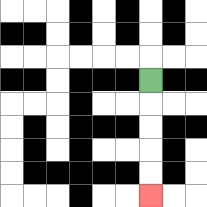{'start': '[6, 3]', 'end': '[6, 8]', 'path_directions': 'D,D,D,D,D', 'path_coordinates': '[[6, 3], [6, 4], [6, 5], [6, 6], [6, 7], [6, 8]]'}